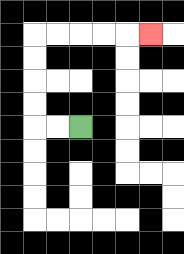{'start': '[3, 5]', 'end': '[6, 1]', 'path_directions': 'L,L,U,U,U,U,R,R,R,R,R', 'path_coordinates': '[[3, 5], [2, 5], [1, 5], [1, 4], [1, 3], [1, 2], [1, 1], [2, 1], [3, 1], [4, 1], [5, 1], [6, 1]]'}